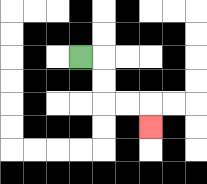{'start': '[3, 2]', 'end': '[6, 5]', 'path_directions': 'R,D,D,R,R,D', 'path_coordinates': '[[3, 2], [4, 2], [4, 3], [4, 4], [5, 4], [6, 4], [6, 5]]'}